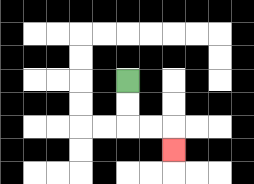{'start': '[5, 3]', 'end': '[7, 6]', 'path_directions': 'D,D,R,R,D', 'path_coordinates': '[[5, 3], [5, 4], [5, 5], [6, 5], [7, 5], [7, 6]]'}